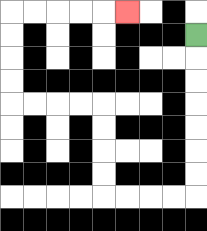{'start': '[8, 1]', 'end': '[5, 0]', 'path_directions': 'D,D,D,D,D,D,D,L,L,L,L,U,U,U,U,L,L,L,L,U,U,U,U,R,R,R,R,R', 'path_coordinates': '[[8, 1], [8, 2], [8, 3], [8, 4], [8, 5], [8, 6], [8, 7], [8, 8], [7, 8], [6, 8], [5, 8], [4, 8], [4, 7], [4, 6], [4, 5], [4, 4], [3, 4], [2, 4], [1, 4], [0, 4], [0, 3], [0, 2], [0, 1], [0, 0], [1, 0], [2, 0], [3, 0], [4, 0], [5, 0]]'}